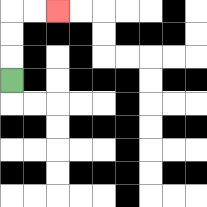{'start': '[0, 3]', 'end': '[2, 0]', 'path_directions': 'U,U,U,R,R', 'path_coordinates': '[[0, 3], [0, 2], [0, 1], [0, 0], [1, 0], [2, 0]]'}